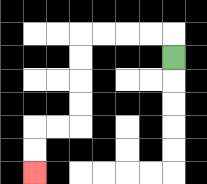{'start': '[7, 2]', 'end': '[1, 7]', 'path_directions': 'U,L,L,L,L,D,D,D,D,L,L,D,D', 'path_coordinates': '[[7, 2], [7, 1], [6, 1], [5, 1], [4, 1], [3, 1], [3, 2], [3, 3], [3, 4], [3, 5], [2, 5], [1, 5], [1, 6], [1, 7]]'}